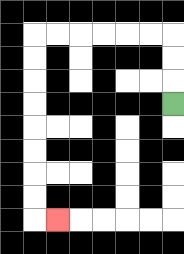{'start': '[7, 4]', 'end': '[2, 9]', 'path_directions': 'U,U,U,L,L,L,L,L,L,D,D,D,D,D,D,D,D,R', 'path_coordinates': '[[7, 4], [7, 3], [7, 2], [7, 1], [6, 1], [5, 1], [4, 1], [3, 1], [2, 1], [1, 1], [1, 2], [1, 3], [1, 4], [1, 5], [1, 6], [1, 7], [1, 8], [1, 9], [2, 9]]'}